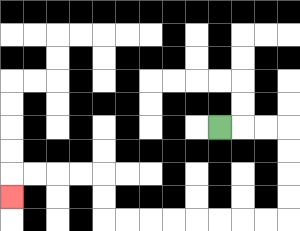{'start': '[9, 5]', 'end': '[0, 8]', 'path_directions': 'R,R,R,D,D,D,D,L,L,L,L,L,L,L,L,U,U,L,L,L,L,D', 'path_coordinates': '[[9, 5], [10, 5], [11, 5], [12, 5], [12, 6], [12, 7], [12, 8], [12, 9], [11, 9], [10, 9], [9, 9], [8, 9], [7, 9], [6, 9], [5, 9], [4, 9], [4, 8], [4, 7], [3, 7], [2, 7], [1, 7], [0, 7], [0, 8]]'}